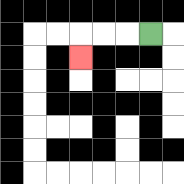{'start': '[6, 1]', 'end': '[3, 2]', 'path_directions': 'L,L,L,D', 'path_coordinates': '[[6, 1], [5, 1], [4, 1], [3, 1], [3, 2]]'}